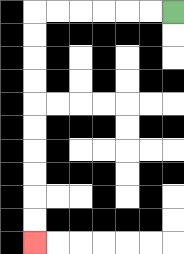{'start': '[7, 0]', 'end': '[1, 10]', 'path_directions': 'L,L,L,L,L,L,D,D,D,D,D,D,D,D,D,D', 'path_coordinates': '[[7, 0], [6, 0], [5, 0], [4, 0], [3, 0], [2, 0], [1, 0], [1, 1], [1, 2], [1, 3], [1, 4], [1, 5], [1, 6], [1, 7], [1, 8], [1, 9], [1, 10]]'}